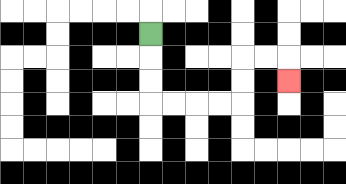{'start': '[6, 1]', 'end': '[12, 3]', 'path_directions': 'D,D,D,R,R,R,R,U,U,R,R,D', 'path_coordinates': '[[6, 1], [6, 2], [6, 3], [6, 4], [7, 4], [8, 4], [9, 4], [10, 4], [10, 3], [10, 2], [11, 2], [12, 2], [12, 3]]'}